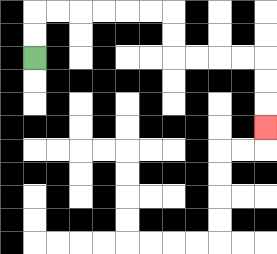{'start': '[1, 2]', 'end': '[11, 5]', 'path_directions': 'U,U,R,R,R,R,R,R,D,D,R,R,R,R,D,D,D', 'path_coordinates': '[[1, 2], [1, 1], [1, 0], [2, 0], [3, 0], [4, 0], [5, 0], [6, 0], [7, 0], [7, 1], [7, 2], [8, 2], [9, 2], [10, 2], [11, 2], [11, 3], [11, 4], [11, 5]]'}